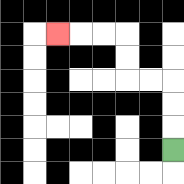{'start': '[7, 6]', 'end': '[2, 1]', 'path_directions': 'U,U,U,L,L,U,U,L,L,L', 'path_coordinates': '[[7, 6], [7, 5], [7, 4], [7, 3], [6, 3], [5, 3], [5, 2], [5, 1], [4, 1], [3, 1], [2, 1]]'}